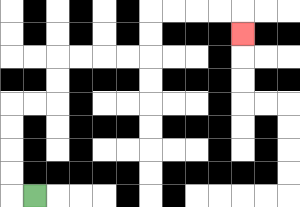{'start': '[1, 8]', 'end': '[10, 1]', 'path_directions': 'L,U,U,U,U,R,R,U,U,R,R,R,R,U,U,R,R,R,R,D', 'path_coordinates': '[[1, 8], [0, 8], [0, 7], [0, 6], [0, 5], [0, 4], [1, 4], [2, 4], [2, 3], [2, 2], [3, 2], [4, 2], [5, 2], [6, 2], [6, 1], [6, 0], [7, 0], [8, 0], [9, 0], [10, 0], [10, 1]]'}